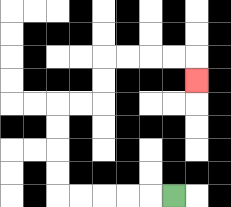{'start': '[7, 8]', 'end': '[8, 3]', 'path_directions': 'L,L,L,L,L,U,U,U,U,R,R,U,U,R,R,R,R,D', 'path_coordinates': '[[7, 8], [6, 8], [5, 8], [4, 8], [3, 8], [2, 8], [2, 7], [2, 6], [2, 5], [2, 4], [3, 4], [4, 4], [4, 3], [4, 2], [5, 2], [6, 2], [7, 2], [8, 2], [8, 3]]'}